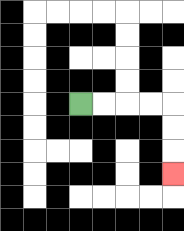{'start': '[3, 4]', 'end': '[7, 7]', 'path_directions': 'R,R,R,R,D,D,D', 'path_coordinates': '[[3, 4], [4, 4], [5, 4], [6, 4], [7, 4], [7, 5], [7, 6], [7, 7]]'}